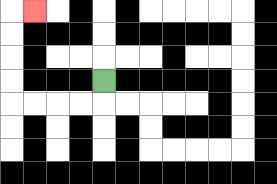{'start': '[4, 3]', 'end': '[1, 0]', 'path_directions': 'D,L,L,L,L,U,U,U,U,R', 'path_coordinates': '[[4, 3], [4, 4], [3, 4], [2, 4], [1, 4], [0, 4], [0, 3], [0, 2], [0, 1], [0, 0], [1, 0]]'}